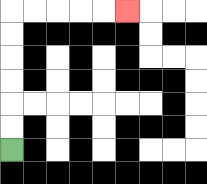{'start': '[0, 6]', 'end': '[5, 0]', 'path_directions': 'U,U,U,U,U,U,R,R,R,R,R', 'path_coordinates': '[[0, 6], [0, 5], [0, 4], [0, 3], [0, 2], [0, 1], [0, 0], [1, 0], [2, 0], [3, 0], [4, 0], [5, 0]]'}